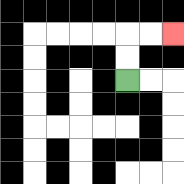{'start': '[5, 3]', 'end': '[7, 1]', 'path_directions': 'U,U,R,R', 'path_coordinates': '[[5, 3], [5, 2], [5, 1], [6, 1], [7, 1]]'}